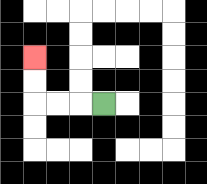{'start': '[4, 4]', 'end': '[1, 2]', 'path_directions': 'L,L,L,U,U', 'path_coordinates': '[[4, 4], [3, 4], [2, 4], [1, 4], [1, 3], [1, 2]]'}